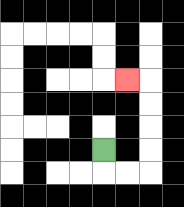{'start': '[4, 6]', 'end': '[5, 3]', 'path_directions': 'D,R,R,U,U,U,U,L', 'path_coordinates': '[[4, 6], [4, 7], [5, 7], [6, 7], [6, 6], [6, 5], [6, 4], [6, 3], [5, 3]]'}